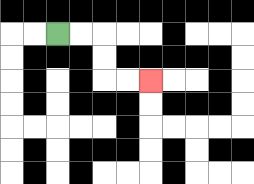{'start': '[2, 1]', 'end': '[6, 3]', 'path_directions': 'R,R,D,D,R,R', 'path_coordinates': '[[2, 1], [3, 1], [4, 1], [4, 2], [4, 3], [5, 3], [6, 3]]'}